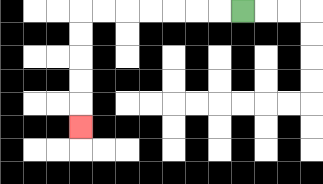{'start': '[10, 0]', 'end': '[3, 5]', 'path_directions': 'L,L,L,L,L,L,L,D,D,D,D,D', 'path_coordinates': '[[10, 0], [9, 0], [8, 0], [7, 0], [6, 0], [5, 0], [4, 0], [3, 0], [3, 1], [3, 2], [3, 3], [3, 4], [3, 5]]'}